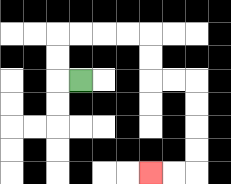{'start': '[3, 3]', 'end': '[6, 7]', 'path_directions': 'L,U,U,R,R,R,R,D,D,R,R,D,D,D,D,L,L', 'path_coordinates': '[[3, 3], [2, 3], [2, 2], [2, 1], [3, 1], [4, 1], [5, 1], [6, 1], [6, 2], [6, 3], [7, 3], [8, 3], [8, 4], [8, 5], [8, 6], [8, 7], [7, 7], [6, 7]]'}